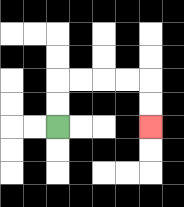{'start': '[2, 5]', 'end': '[6, 5]', 'path_directions': 'U,U,R,R,R,R,D,D', 'path_coordinates': '[[2, 5], [2, 4], [2, 3], [3, 3], [4, 3], [5, 3], [6, 3], [6, 4], [6, 5]]'}